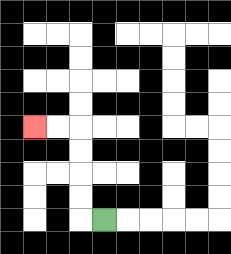{'start': '[4, 9]', 'end': '[1, 5]', 'path_directions': 'L,U,U,U,U,L,L', 'path_coordinates': '[[4, 9], [3, 9], [3, 8], [3, 7], [3, 6], [3, 5], [2, 5], [1, 5]]'}